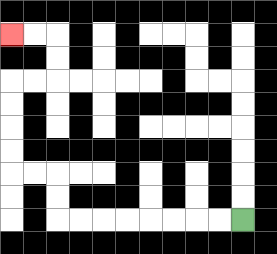{'start': '[10, 9]', 'end': '[0, 1]', 'path_directions': 'L,L,L,L,L,L,L,L,U,U,L,L,U,U,U,U,R,R,U,U,L,L', 'path_coordinates': '[[10, 9], [9, 9], [8, 9], [7, 9], [6, 9], [5, 9], [4, 9], [3, 9], [2, 9], [2, 8], [2, 7], [1, 7], [0, 7], [0, 6], [0, 5], [0, 4], [0, 3], [1, 3], [2, 3], [2, 2], [2, 1], [1, 1], [0, 1]]'}